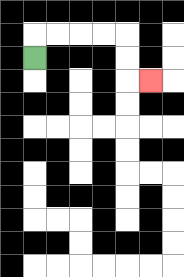{'start': '[1, 2]', 'end': '[6, 3]', 'path_directions': 'U,R,R,R,R,D,D,R', 'path_coordinates': '[[1, 2], [1, 1], [2, 1], [3, 1], [4, 1], [5, 1], [5, 2], [5, 3], [6, 3]]'}